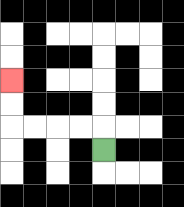{'start': '[4, 6]', 'end': '[0, 3]', 'path_directions': 'U,L,L,L,L,U,U', 'path_coordinates': '[[4, 6], [4, 5], [3, 5], [2, 5], [1, 5], [0, 5], [0, 4], [0, 3]]'}